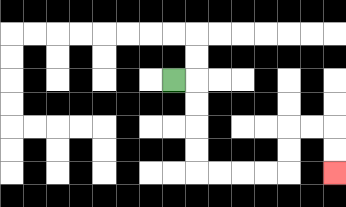{'start': '[7, 3]', 'end': '[14, 7]', 'path_directions': 'R,D,D,D,D,R,R,R,R,U,U,R,R,D,D', 'path_coordinates': '[[7, 3], [8, 3], [8, 4], [8, 5], [8, 6], [8, 7], [9, 7], [10, 7], [11, 7], [12, 7], [12, 6], [12, 5], [13, 5], [14, 5], [14, 6], [14, 7]]'}